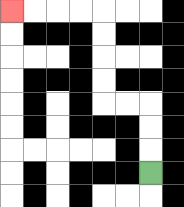{'start': '[6, 7]', 'end': '[0, 0]', 'path_directions': 'U,U,U,L,L,U,U,U,U,L,L,L,L', 'path_coordinates': '[[6, 7], [6, 6], [6, 5], [6, 4], [5, 4], [4, 4], [4, 3], [4, 2], [4, 1], [4, 0], [3, 0], [2, 0], [1, 0], [0, 0]]'}